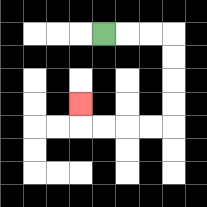{'start': '[4, 1]', 'end': '[3, 4]', 'path_directions': 'R,R,R,D,D,D,D,L,L,L,L,U', 'path_coordinates': '[[4, 1], [5, 1], [6, 1], [7, 1], [7, 2], [7, 3], [7, 4], [7, 5], [6, 5], [5, 5], [4, 5], [3, 5], [3, 4]]'}